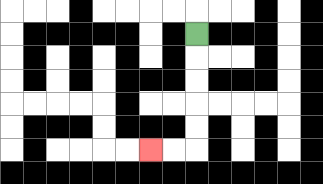{'start': '[8, 1]', 'end': '[6, 6]', 'path_directions': 'D,D,D,D,D,L,L', 'path_coordinates': '[[8, 1], [8, 2], [8, 3], [8, 4], [8, 5], [8, 6], [7, 6], [6, 6]]'}